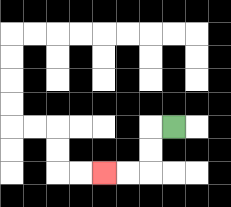{'start': '[7, 5]', 'end': '[4, 7]', 'path_directions': 'L,D,D,L,L', 'path_coordinates': '[[7, 5], [6, 5], [6, 6], [6, 7], [5, 7], [4, 7]]'}